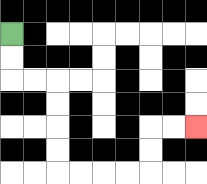{'start': '[0, 1]', 'end': '[8, 5]', 'path_directions': 'D,D,R,R,D,D,D,D,R,R,R,R,U,U,R,R', 'path_coordinates': '[[0, 1], [0, 2], [0, 3], [1, 3], [2, 3], [2, 4], [2, 5], [2, 6], [2, 7], [3, 7], [4, 7], [5, 7], [6, 7], [6, 6], [6, 5], [7, 5], [8, 5]]'}